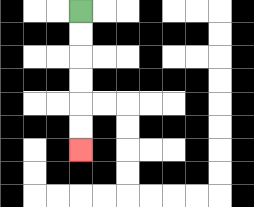{'start': '[3, 0]', 'end': '[3, 6]', 'path_directions': 'D,D,D,D,D,D', 'path_coordinates': '[[3, 0], [3, 1], [3, 2], [3, 3], [3, 4], [3, 5], [3, 6]]'}